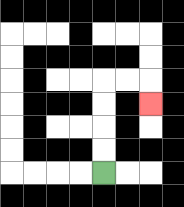{'start': '[4, 7]', 'end': '[6, 4]', 'path_directions': 'U,U,U,U,R,R,D', 'path_coordinates': '[[4, 7], [4, 6], [4, 5], [4, 4], [4, 3], [5, 3], [6, 3], [6, 4]]'}